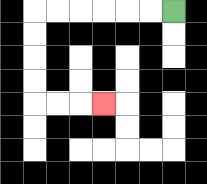{'start': '[7, 0]', 'end': '[4, 4]', 'path_directions': 'L,L,L,L,L,L,D,D,D,D,R,R,R', 'path_coordinates': '[[7, 0], [6, 0], [5, 0], [4, 0], [3, 0], [2, 0], [1, 0], [1, 1], [1, 2], [1, 3], [1, 4], [2, 4], [3, 4], [4, 4]]'}